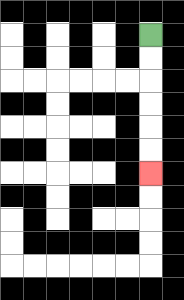{'start': '[6, 1]', 'end': '[6, 7]', 'path_directions': 'D,D,D,D,D,D', 'path_coordinates': '[[6, 1], [6, 2], [6, 3], [6, 4], [6, 5], [6, 6], [6, 7]]'}